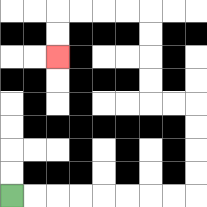{'start': '[0, 8]', 'end': '[2, 2]', 'path_directions': 'R,R,R,R,R,R,R,R,U,U,U,U,L,L,U,U,U,U,L,L,L,L,D,D', 'path_coordinates': '[[0, 8], [1, 8], [2, 8], [3, 8], [4, 8], [5, 8], [6, 8], [7, 8], [8, 8], [8, 7], [8, 6], [8, 5], [8, 4], [7, 4], [6, 4], [6, 3], [6, 2], [6, 1], [6, 0], [5, 0], [4, 0], [3, 0], [2, 0], [2, 1], [2, 2]]'}